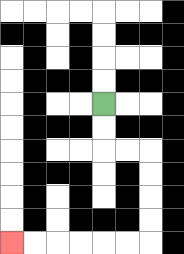{'start': '[4, 4]', 'end': '[0, 10]', 'path_directions': 'D,D,R,R,D,D,D,D,L,L,L,L,L,L', 'path_coordinates': '[[4, 4], [4, 5], [4, 6], [5, 6], [6, 6], [6, 7], [6, 8], [6, 9], [6, 10], [5, 10], [4, 10], [3, 10], [2, 10], [1, 10], [0, 10]]'}